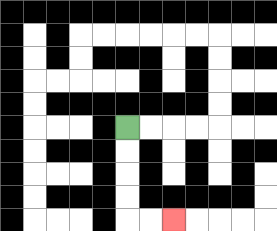{'start': '[5, 5]', 'end': '[7, 9]', 'path_directions': 'D,D,D,D,R,R', 'path_coordinates': '[[5, 5], [5, 6], [5, 7], [5, 8], [5, 9], [6, 9], [7, 9]]'}